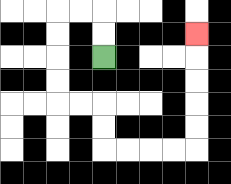{'start': '[4, 2]', 'end': '[8, 1]', 'path_directions': 'U,U,L,L,D,D,D,D,R,R,D,D,R,R,R,R,U,U,U,U,U', 'path_coordinates': '[[4, 2], [4, 1], [4, 0], [3, 0], [2, 0], [2, 1], [2, 2], [2, 3], [2, 4], [3, 4], [4, 4], [4, 5], [4, 6], [5, 6], [6, 6], [7, 6], [8, 6], [8, 5], [8, 4], [8, 3], [8, 2], [8, 1]]'}